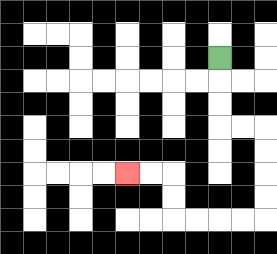{'start': '[9, 2]', 'end': '[5, 7]', 'path_directions': 'D,D,D,R,R,D,D,D,D,L,L,L,L,U,U,L,L', 'path_coordinates': '[[9, 2], [9, 3], [9, 4], [9, 5], [10, 5], [11, 5], [11, 6], [11, 7], [11, 8], [11, 9], [10, 9], [9, 9], [8, 9], [7, 9], [7, 8], [7, 7], [6, 7], [5, 7]]'}